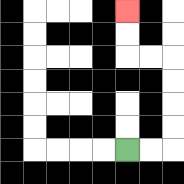{'start': '[5, 6]', 'end': '[5, 0]', 'path_directions': 'R,R,U,U,U,U,L,L,U,U', 'path_coordinates': '[[5, 6], [6, 6], [7, 6], [7, 5], [7, 4], [7, 3], [7, 2], [6, 2], [5, 2], [5, 1], [5, 0]]'}